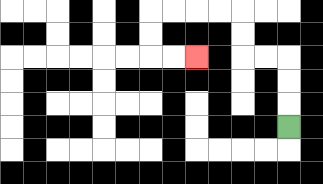{'start': '[12, 5]', 'end': '[8, 2]', 'path_directions': 'U,U,U,L,L,U,U,L,L,L,L,D,D,R,R', 'path_coordinates': '[[12, 5], [12, 4], [12, 3], [12, 2], [11, 2], [10, 2], [10, 1], [10, 0], [9, 0], [8, 0], [7, 0], [6, 0], [6, 1], [6, 2], [7, 2], [8, 2]]'}